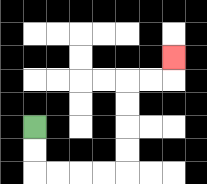{'start': '[1, 5]', 'end': '[7, 2]', 'path_directions': 'D,D,R,R,R,R,U,U,U,U,R,R,U', 'path_coordinates': '[[1, 5], [1, 6], [1, 7], [2, 7], [3, 7], [4, 7], [5, 7], [5, 6], [5, 5], [5, 4], [5, 3], [6, 3], [7, 3], [7, 2]]'}